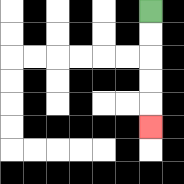{'start': '[6, 0]', 'end': '[6, 5]', 'path_directions': 'D,D,D,D,D', 'path_coordinates': '[[6, 0], [6, 1], [6, 2], [6, 3], [6, 4], [6, 5]]'}